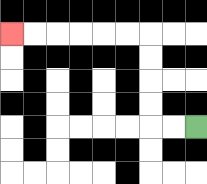{'start': '[8, 5]', 'end': '[0, 1]', 'path_directions': 'L,L,U,U,U,U,L,L,L,L,L,L', 'path_coordinates': '[[8, 5], [7, 5], [6, 5], [6, 4], [6, 3], [6, 2], [6, 1], [5, 1], [4, 1], [3, 1], [2, 1], [1, 1], [0, 1]]'}